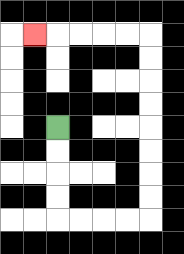{'start': '[2, 5]', 'end': '[1, 1]', 'path_directions': 'D,D,D,D,R,R,R,R,U,U,U,U,U,U,U,U,L,L,L,L,L', 'path_coordinates': '[[2, 5], [2, 6], [2, 7], [2, 8], [2, 9], [3, 9], [4, 9], [5, 9], [6, 9], [6, 8], [6, 7], [6, 6], [6, 5], [6, 4], [6, 3], [6, 2], [6, 1], [5, 1], [4, 1], [3, 1], [2, 1], [1, 1]]'}